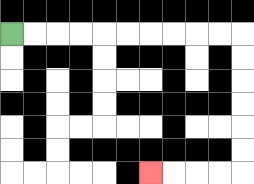{'start': '[0, 1]', 'end': '[6, 7]', 'path_directions': 'R,R,R,R,R,R,R,R,R,R,D,D,D,D,D,D,L,L,L,L', 'path_coordinates': '[[0, 1], [1, 1], [2, 1], [3, 1], [4, 1], [5, 1], [6, 1], [7, 1], [8, 1], [9, 1], [10, 1], [10, 2], [10, 3], [10, 4], [10, 5], [10, 6], [10, 7], [9, 7], [8, 7], [7, 7], [6, 7]]'}